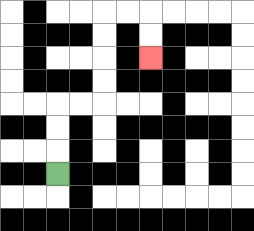{'start': '[2, 7]', 'end': '[6, 2]', 'path_directions': 'U,U,U,R,R,U,U,U,U,R,R,D,D', 'path_coordinates': '[[2, 7], [2, 6], [2, 5], [2, 4], [3, 4], [4, 4], [4, 3], [4, 2], [4, 1], [4, 0], [5, 0], [6, 0], [6, 1], [6, 2]]'}